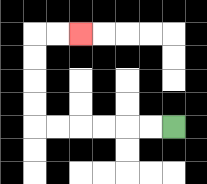{'start': '[7, 5]', 'end': '[3, 1]', 'path_directions': 'L,L,L,L,L,L,U,U,U,U,R,R', 'path_coordinates': '[[7, 5], [6, 5], [5, 5], [4, 5], [3, 5], [2, 5], [1, 5], [1, 4], [1, 3], [1, 2], [1, 1], [2, 1], [3, 1]]'}